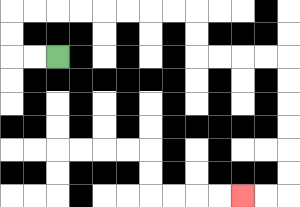{'start': '[2, 2]', 'end': '[10, 8]', 'path_directions': 'L,L,U,U,R,R,R,R,R,R,R,R,D,D,R,R,R,R,D,D,D,D,D,D,L,L', 'path_coordinates': '[[2, 2], [1, 2], [0, 2], [0, 1], [0, 0], [1, 0], [2, 0], [3, 0], [4, 0], [5, 0], [6, 0], [7, 0], [8, 0], [8, 1], [8, 2], [9, 2], [10, 2], [11, 2], [12, 2], [12, 3], [12, 4], [12, 5], [12, 6], [12, 7], [12, 8], [11, 8], [10, 8]]'}